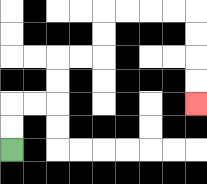{'start': '[0, 6]', 'end': '[8, 4]', 'path_directions': 'U,U,R,R,U,U,R,R,U,U,R,R,R,R,D,D,D,D', 'path_coordinates': '[[0, 6], [0, 5], [0, 4], [1, 4], [2, 4], [2, 3], [2, 2], [3, 2], [4, 2], [4, 1], [4, 0], [5, 0], [6, 0], [7, 0], [8, 0], [8, 1], [8, 2], [8, 3], [8, 4]]'}